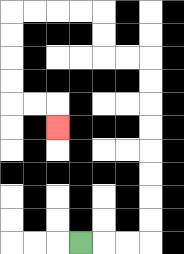{'start': '[3, 10]', 'end': '[2, 5]', 'path_directions': 'R,R,R,U,U,U,U,U,U,U,U,L,L,U,U,L,L,L,L,D,D,D,D,R,R,D', 'path_coordinates': '[[3, 10], [4, 10], [5, 10], [6, 10], [6, 9], [6, 8], [6, 7], [6, 6], [6, 5], [6, 4], [6, 3], [6, 2], [5, 2], [4, 2], [4, 1], [4, 0], [3, 0], [2, 0], [1, 0], [0, 0], [0, 1], [0, 2], [0, 3], [0, 4], [1, 4], [2, 4], [2, 5]]'}